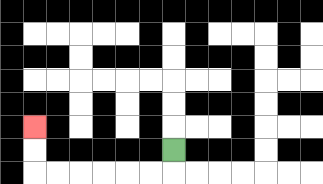{'start': '[7, 6]', 'end': '[1, 5]', 'path_directions': 'D,L,L,L,L,L,L,U,U', 'path_coordinates': '[[7, 6], [7, 7], [6, 7], [5, 7], [4, 7], [3, 7], [2, 7], [1, 7], [1, 6], [1, 5]]'}